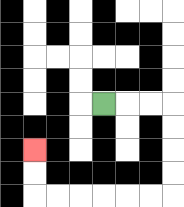{'start': '[4, 4]', 'end': '[1, 6]', 'path_directions': 'R,R,R,D,D,D,D,L,L,L,L,L,L,U,U', 'path_coordinates': '[[4, 4], [5, 4], [6, 4], [7, 4], [7, 5], [7, 6], [7, 7], [7, 8], [6, 8], [5, 8], [4, 8], [3, 8], [2, 8], [1, 8], [1, 7], [1, 6]]'}